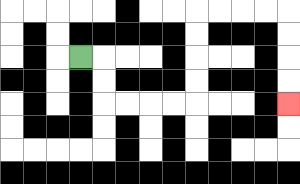{'start': '[3, 2]', 'end': '[12, 4]', 'path_directions': 'R,D,D,R,R,R,R,U,U,U,U,R,R,R,R,D,D,D,D', 'path_coordinates': '[[3, 2], [4, 2], [4, 3], [4, 4], [5, 4], [6, 4], [7, 4], [8, 4], [8, 3], [8, 2], [8, 1], [8, 0], [9, 0], [10, 0], [11, 0], [12, 0], [12, 1], [12, 2], [12, 3], [12, 4]]'}